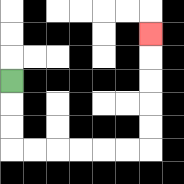{'start': '[0, 3]', 'end': '[6, 1]', 'path_directions': 'D,D,D,R,R,R,R,R,R,U,U,U,U,U', 'path_coordinates': '[[0, 3], [0, 4], [0, 5], [0, 6], [1, 6], [2, 6], [3, 6], [4, 6], [5, 6], [6, 6], [6, 5], [6, 4], [6, 3], [6, 2], [6, 1]]'}